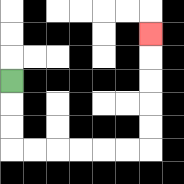{'start': '[0, 3]', 'end': '[6, 1]', 'path_directions': 'D,D,D,R,R,R,R,R,R,U,U,U,U,U', 'path_coordinates': '[[0, 3], [0, 4], [0, 5], [0, 6], [1, 6], [2, 6], [3, 6], [4, 6], [5, 6], [6, 6], [6, 5], [6, 4], [6, 3], [6, 2], [6, 1]]'}